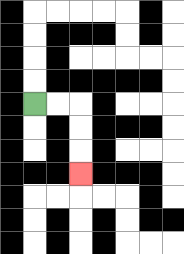{'start': '[1, 4]', 'end': '[3, 7]', 'path_directions': 'R,R,D,D,D', 'path_coordinates': '[[1, 4], [2, 4], [3, 4], [3, 5], [3, 6], [3, 7]]'}